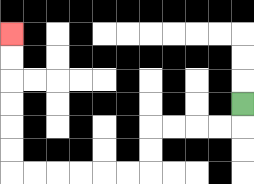{'start': '[10, 4]', 'end': '[0, 1]', 'path_directions': 'D,L,L,L,L,D,D,L,L,L,L,L,L,U,U,U,U,U,U', 'path_coordinates': '[[10, 4], [10, 5], [9, 5], [8, 5], [7, 5], [6, 5], [6, 6], [6, 7], [5, 7], [4, 7], [3, 7], [2, 7], [1, 7], [0, 7], [0, 6], [0, 5], [0, 4], [0, 3], [0, 2], [0, 1]]'}